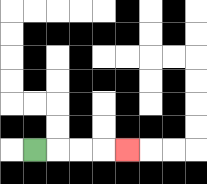{'start': '[1, 6]', 'end': '[5, 6]', 'path_directions': 'R,R,R,R', 'path_coordinates': '[[1, 6], [2, 6], [3, 6], [4, 6], [5, 6]]'}